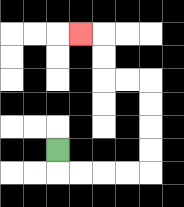{'start': '[2, 6]', 'end': '[3, 1]', 'path_directions': 'D,R,R,R,R,U,U,U,U,L,L,U,U,L', 'path_coordinates': '[[2, 6], [2, 7], [3, 7], [4, 7], [5, 7], [6, 7], [6, 6], [6, 5], [6, 4], [6, 3], [5, 3], [4, 3], [4, 2], [4, 1], [3, 1]]'}